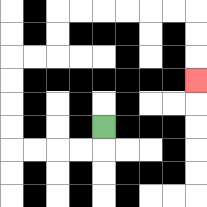{'start': '[4, 5]', 'end': '[8, 3]', 'path_directions': 'D,L,L,L,L,U,U,U,U,R,R,U,U,R,R,R,R,R,R,D,D,D', 'path_coordinates': '[[4, 5], [4, 6], [3, 6], [2, 6], [1, 6], [0, 6], [0, 5], [0, 4], [0, 3], [0, 2], [1, 2], [2, 2], [2, 1], [2, 0], [3, 0], [4, 0], [5, 0], [6, 0], [7, 0], [8, 0], [8, 1], [8, 2], [8, 3]]'}